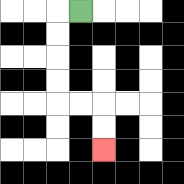{'start': '[3, 0]', 'end': '[4, 6]', 'path_directions': 'L,D,D,D,D,R,R,D,D', 'path_coordinates': '[[3, 0], [2, 0], [2, 1], [2, 2], [2, 3], [2, 4], [3, 4], [4, 4], [4, 5], [4, 6]]'}